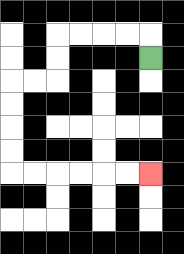{'start': '[6, 2]', 'end': '[6, 7]', 'path_directions': 'U,L,L,L,L,D,D,L,L,D,D,D,D,R,R,R,R,R,R', 'path_coordinates': '[[6, 2], [6, 1], [5, 1], [4, 1], [3, 1], [2, 1], [2, 2], [2, 3], [1, 3], [0, 3], [0, 4], [0, 5], [0, 6], [0, 7], [1, 7], [2, 7], [3, 7], [4, 7], [5, 7], [6, 7]]'}